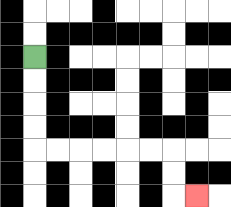{'start': '[1, 2]', 'end': '[8, 8]', 'path_directions': 'D,D,D,D,R,R,R,R,R,R,D,D,R', 'path_coordinates': '[[1, 2], [1, 3], [1, 4], [1, 5], [1, 6], [2, 6], [3, 6], [4, 6], [5, 6], [6, 6], [7, 6], [7, 7], [7, 8], [8, 8]]'}